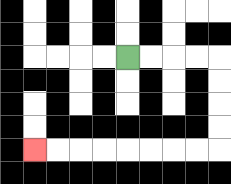{'start': '[5, 2]', 'end': '[1, 6]', 'path_directions': 'R,R,R,R,D,D,D,D,L,L,L,L,L,L,L,L', 'path_coordinates': '[[5, 2], [6, 2], [7, 2], [8, 2], [9, 2], [9, 3], [9, 4], [9, 5], [9, 6], [8, 6], [7, 6], [6, 6], [5, 6], [4, 6], [3, 6], [2, 6], [1, 6]]'}